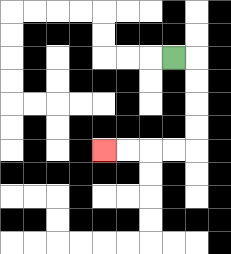{'start': '[7, 2]', 'end': '[4, 6]', 'path_directions': 'R,D,D,D,D,L,L,L,L', 'path_coordinates': '[[7, 2], [8, 2], [8, 3], [8, 4], [8, 5], [8, 6], [7, 6], [6, 6], [5, 6], [4, 6]]'}